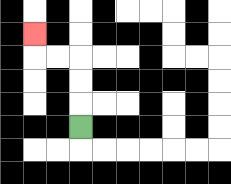{'start': '[3, 5]', 'end': '[1, 1]', 'path_directions': 'U,U,U,L,L,U', 'path_coordinates': '[[3, 5], [3, 4], [3, 3], [3, 2], [2, 2], [1, 2], [1, 1]]'}